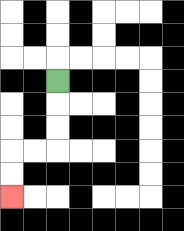{'start': '[2, 3]', 'end': '[0, 8]', 'path_directions': 'D,D,D,L,L,D,D', 'path_coordinates': '[[2, 3], [2, 4], [2, 5], [2, 6], [1, 6], [0, 6], [0, 7], [0, 8]]'}